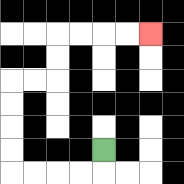{'start': '[4, 6]', 'end': '[6, 1]', 'path_directions': 'D,L,L,L,L,U,U,U,U,R,R,U,U,R,R,R,R', 'path_coordinates': '[[4, 6], [4, 7], [3, 7], [2, 7], [1, 7], [0, 7], [0, 6], [0, 5], [0, 4], [0, 3], [1, 3], [2, 3], [2, 2], [2, 1], [3, 1], [4, 1], [5, 1], [6, 1]]'}